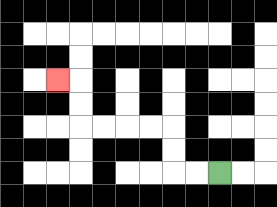{'start': '[9, 7]', 'end': '[2, 3]', 'path_directions': 'L,L,U,U,L,L,L,L,U,U,L', 'path_coordinates': '[[9, 7], [8, 7], [7, 7], [7, 6], [7, 5], [6, 5], [5, 5], [4, 5], [3, 5], [3, 4], [3, 3], [2, 3]]'}